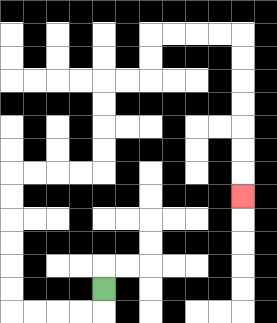{'start': '[4, 12]', 'end': '[10, 8]', 'path_directions': 'D,L,L,L,L,U,U,U,U,U,U,R,R,R,R,U,U,U,U,R,R,U,U,R,R,R,R,D,D,D,D,D,D,D', 'path_coordinates': '[[4, 12], [4, 13], [3, 13], [2, 13], [1, 13], [0, 13], [0, 12], [0, 11], [0, 10], [0, 9], [0, 8], [0, 7], [1, 7], [2, 7], [3, 7], [4, 7], [4, 6], [4, 5], [4, 4], [4, 3], [5, 3], [6, 3], [6, 2], [6, 1], [7, 1], [8, 1], [9, 1], [10, 1], [10, 2], [10, 3], [10, 4], [10, 5], [10, 6], [10, 7], [10, 8]]'}